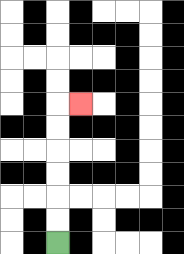{'start': '[2, 10]', 'end': '[3, 4]', 'path_directions': 'U,U,U,U,U,U,R', 'path_coordinates': '[[2, 10], [2, 9], [2, 8], [2, 7], [2, 6], [2, 5], [2, 4], [3, 4]]'}